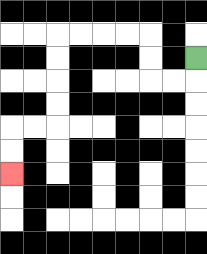{'start': '[8, 2]', 'end': '[0, 7]', 'path_directions': 'D,L,L,U,U,L,L,L,L,D,D,D,D,L,L,D,D', 'path_coordinates': '[[8, 2], [8, 3], [7, 3], [6, 3], [6, 2], [6, 1], [5, 1], [4, 1], [3, 1], [2, 1], [2, 2], [2, 3], [2, 4], [2, 5], [1, 5], [0, 5], [0, 6], [0, 7]]'}